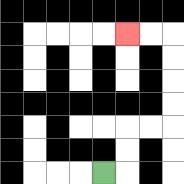{'start': '[4, 7]', 'end': '[5, 1]', 'path_directions': 'R,U,U,R,R,U,U,U,U,L,L', 'path_coordinates': '[[4, 7], [5, 7], [5, 6], [5, 5], [6, 5], [7, 5], [7, 4], [7, 3], [7, 2], [7, 1], [6, 1], [5, 1]]'}